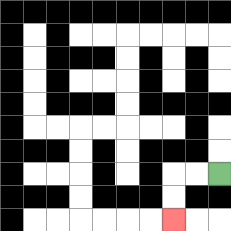{'start': '[9, 7]', 'end': '[7, 9]', 'path_directions': 'L,L,D,D', 'path_coordinates': '[[9, 7], [8, 7], [7, 7], [7, 8], [7, 9]]'}